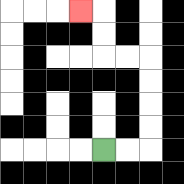{'start': '[4, 6]', 'end': '[3, 0]', 'path_directions': 'R,R,U,U,U,U,L,L,U,U,L', 'path_coordinates': '[[4, 6], [5, 6], [6, 6], [6, 5], [6, 4], [6, 3], [6, 2], [5, 2], [4, 2], [4, 1], [4, 0], [3, 0]]'}